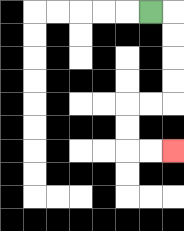{'start': '[6, 0]', 'end': '[7, 6]', 'path_directions': 'R,D,D,D,D,L,L,D,D,R,R', 'path_coordinates': '[[6, 0], [7, 0], [7, 1], [7, 2], [7, 3], [7, 4], [6, 4], [5, 4], [5, 5], [5, 6], [6, 6], [7, 6]]'}